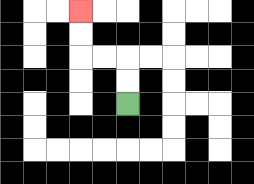{'start': '[5, 4]', 'end': '[3, 0]', 'path_directions': 'U,U,L,L,U,U', 'path_coordinates': '[[5, 4], [5, 3], [5, 2], [4, 2], [3, 2], [3, 1], [3, 0]]'}